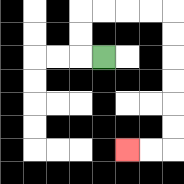{'start': '[4, 2]', 'end': '[5, 6]', 'path_directions': 'L,U,U,R,R,R,R,D,D,D,D,D,D,L,L', 'path_coordinates': '[[4, 2], [3, 2], [3, 1], [3, 0], [4, 0], [5, 0], [6, 0], [7, 0], [7, 1], [7, 2], [7, 3], [7, 4], [7, 5], [7, 6], [6, 6], [5, 6]]'}